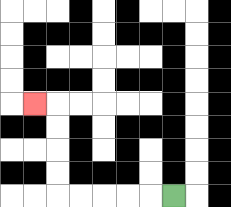{'start': '[7, 8]', 'end': '[1, 4]', 'path_directions': 'L,L,L,L,L,U,U,U,U,L', 'path_coordinates': '[[7, 8], [6, 8], [5, 8], [4, 8], [3, 8], [2, 8], [2, 7], [2, 6], [2, 5], [2, 4], [1, 4]]'}